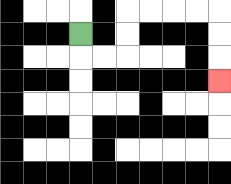{'start': '[3, 1]', 'end': '[9, 3]', 'path_directions': 'D,R,R,U,U,R,R,R,R,D,D,D', 'path_coordinates': '[[3, 1], [3, 2], [4, 2], [5, 2], [5, 1], [5, 0], [6, 0], [7, 0], [8, 0], [9, 0], [9, 1], [9, 2], [9, 3]]'}